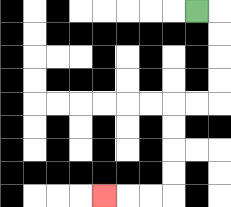{'start': '[8, 0]', 'end': '[4, 8]', 'path_directions': 'R,D,D,D,D,L,L,D,D,D,D,L,L,L', 'path_coordinates': '[[8, 0], [9, 0], [9, 1], [9, 2], [9, 3], [9, 4], [8, 4], [7, 4], [7, 5], [7, 6], [7, 7], [7, 8], [6, 8], [5, 8], [4, 8]]'}